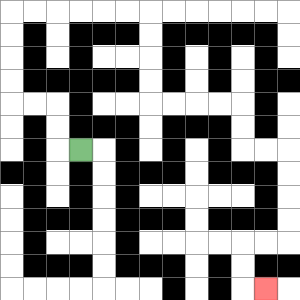{'start': '[3, 6]', 'end': '[11, 12]', 'path_directions': 'L,U,U,L,L,U,U,U,U,R,R,R,R,R,R,D,D,D,D,R,R,R,R,D,D,R,R,D,D,D,D,L,L,D,D,R', 'path_coordinates': '[[3, 6], [2, 6], [2, 5], [2, 4], [1, 4], [0, 4], [0, 3], [0, 2], [0, 1], [0, 0], [1, 0], [2, 0], [3, 0], [4, 0], [5, 0], [6, 0], [6, 1], [6, 2], [6, 3], [6, 4], [7, 4], [8, 4], [9, 4], [10, 4], [10, 5], [10, 6], [11, 6], [12, 6], [12, 7], [12, 8], [12, 9], [12, 10], [11, 10], [10, 10], [10, 11], [10, 12], [11, 12]]'}